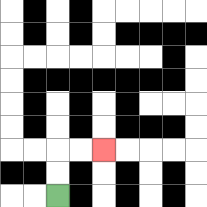{'start': '[2, 8]', 'end': '[4, 6]', 'path_directions': 'U,U,R,R', 'path_coordinates': '[[2, 8], [2, 7], [2, 6], [3, 6], [4, 6]]'}